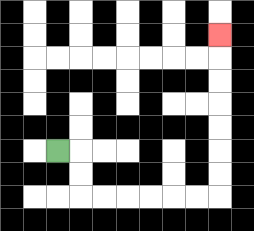{'start': '[2, 6]', 'end': '[9, 1]', 'path_directions': 'R,D,D,R,R,R,R,R,R,U,U,U,U,U,U,U', 'path_coordinates': '[[2, 6], [3, 6], [3, 7], [3, 8], [4, 8], [5, 8], [6, 8], [7, 8], [8, 8], [9, 8], [9, 7], [9, 6], [9, 5], [9, 4], [9, 3], [9, 2], [9, 1]]'}